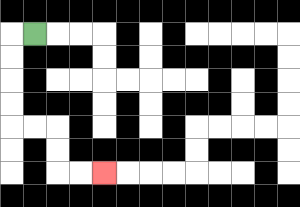{'start': '[1, 1]', 'end': '[4, 7]', 'path_directions': 'L,D,D,D,D,R,R,D,D,R,R', 'path_coordinates': '[[1, 1], [0, 1], [0, 2], [0, 3], [0, 4], [0, 5], [1, 5], [2, 5], [2, 6], [2, 7], [3, 7], [4, 7]]'}